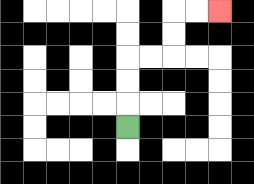{'start': '[5, 5]', 'end': '[9, 0]', 'path_directions': 'U,U,U,R,R,U,U,R,R', 'path_coordinates': '[[5, 5], [5, 4], [5, 3], [5, 2], [6, 2], [7, 2], [7, 1], [7, 0], [8, 0], [9, 0]]'}